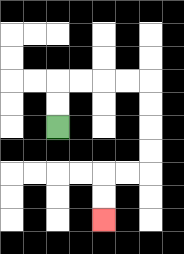{'start': '[2, 5]', 'end': '[4, 9]', 'path_directions': 'U,U,R,R,R,R,D,D,D,D,L,L,D,D', 'path_coordinates': '[[2, 5], [2, 4], [2, 3], [3, 3], [4, 3], [5, 3], [6, 3], [6, 4], [6, 5], [6, 6], [6, 7], [5, 7], [4, 7], [4, 8], [4, 9]]'}